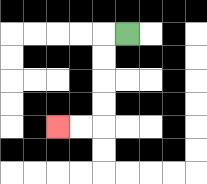{'start': '[5, 1]', 'end': '[2, 5]', 'path_directions': 'L,D,D,D,D,L,L', 'path_coordinates': '[[5, 1], [4, 1], [4, 2], [4, 3], [4, 4], [4, 5], [3, 5], [2, 5]]'}